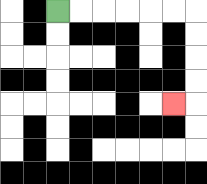{'start': '[2, 0]', 'end': '[7, 4]', 'path_directions': 'R,R,R,R,R,R,D,D,D,D,L', 'path_coordinates': '[[2, 0], [3, 0], [4, 0], [5, 0], [6, 0], [7, 0], [8, 0], [8, 1], [8, 2], [8, 3], [8, 4], [7, 4]]'}